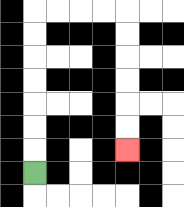{'start': '[1, 7]', 'end': '[5, 6]', 'path_directions': 'U,U,U,U,U,U,U,R,R,R,R,D,D,D,D,D,D', 'path_coordinates': '[[1, 7], [1, 6], [1, 5], [1, 4], [1, 3], [1, 2], [1, 1], [1, 0], [2, 0], [3, 0], [4, 0], [5, 0], [5, 1], [5, 2], [5, 3], [5, 4], [5, 5], [5, 6]]'}